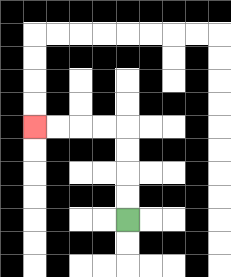{'start': '[5, 9]', 'end': '[1, 5]', 'path_directions': 'U,U,U,U,L,L,L,L', 'path_coordinates': '[[5, 9], [5, 8], [5, 7], [5, 6], [5, 5], [4, 5], [3, 5], [2, 5], [1, 5]]'}